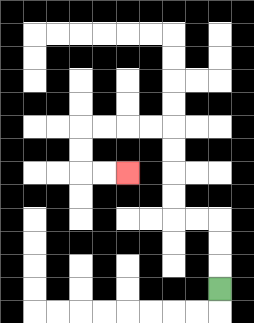{'start': '[9, 12]', 'end': '[5, 7]', 'path_directions': 'U,U,U,L,L,U,U,U,U,L,L,L,L,D,D,R,R', 'path_coordinates': '[[9, 12], [9, 11], [9, 10], [9, 9], [8, 9], [7, 9], [7, 8], [7, 7], [7, 6], [7, 5], [6, 5], [5, 5], [4, 5], [3, 5], [3, 6], [3, 7], [4, 7], [5, 7]]'}